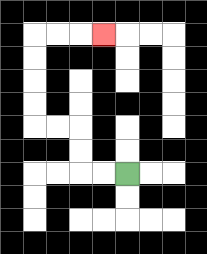{'start': '[5, 7]', 'end': '[4, 1]', 'path_directions': 'L,L,U,U,L,L,U,U,U,U,R,R,R', 'path_coordinates': '[[5, 7], [4, 7], [3, 7], [3, 6], [3, 5], [2, 5], [1, 5], [1, 4], [1, 3], [1, 2], [1, 1], [2, 1], [3, 1], [4, 1]]'}